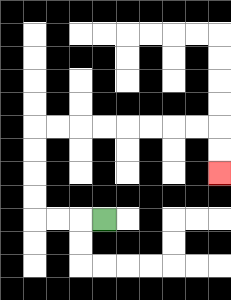{'start': '[4, 9]', 'end': '[9, 7]', 'path_directions': 'L,L,L,U,U,U,U,R,R,R,R,R,R,R,R,D,D', 'path_coordinates': '[[4, 9], [3, 9], [2, 9], [1, 9], [1, 8], [1, 7], [1, 6], [1, 5], [2, 5], [3, 5], [4, 5], [5, 5], [6, 5], [7, 5], [8, 5], [9, 5], [9, 6], [9, 7]]'}